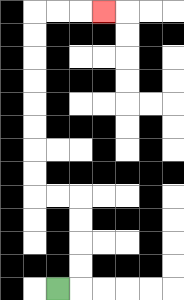{'start': '[2, 12]', 'end': '[4, 0]', 'path_directions': 'R,U,U,U,U,L,L,U,U,U,U,U,U,U,U,R,R,R', 'path_coordinates': '[[2, 12], [3, 12], [3, 11], [3, 10], [3, 9], [3, 8], [2, 8], [1, 8], [1, 7], [1, 6], [1, 5], [1, 4], [1, 3], [1, 2], [1, 1], [1, 0], [2, 0], [3, 0], [4, 0]]'}